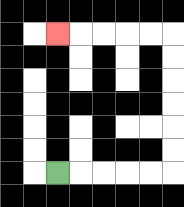{'start': '[2, 7]', 'end': '[2, 1]', 'path_directions': 'R,R,R,R,R,U,U,U,U,U,U,L,L,L,L,L', 'path_coordinates': '[[2, 7], [3, 7], [4, 7], [5, 7], [6, 7], [7, 7], [7, 6], [7, 5], [7, 4], [7, 3], [7, 2], [7, 1], [6, 1], [5, 1], [4, 1], [3, 1], [2, 1]]'}